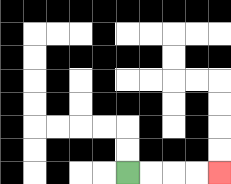{'start': '[5, 7]', 'end': '[9, 7]', 'path_directions': 'R,R,R,R', 'path_coordinates': '[[5, 7], [6, 7], [7, 7], [8, 7], [9, 7]]'}